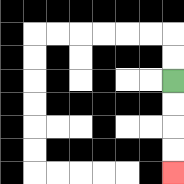{'start': '[7, 3]', 'end': '[7, 7]', 'path_directions': 'D,D,D,D', 'path_coordinates': '[[7, 3], [7, 4], [7, 5], [7, 6], [7, 7]]'}